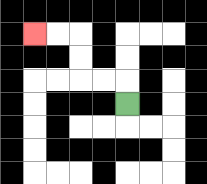{'start': '[5, 4]', 'end': '[1, 1]', 'path_directions': 'U,L,L,U,U,L,L', 'path_coordinates': '[[5, 4], [5, 3], [4, 3], [3, 3], [3, 2], [3, 1], [2, 1], [1, 1]]'}